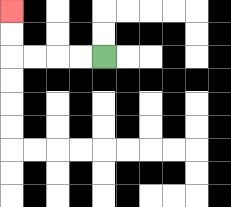{'start': '[4, 2]', 'end': '[0, 0]', 'path_directions': 'L,L,L,L,U,U', 'path_coordinates': '[[4, 2], [3, 2], [2, 2], [1, 2], [0, 2], [0, 1], [0, 0]]'}